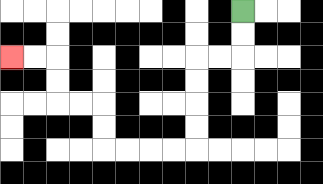{'start': '[10, 0]', 'end': '[0, 2]', 'path_directions': 'D,D,L,L,D,D,D,D,L,L,L,L,U,U,L,L,U,U,L,L', 'path_coordinates': '[[10, 0], [10, 1], [10, 2], [9, 2], [8, 2], [8, 3], [8, 4], [8, 5], [8, 6], [7, 6], [6, 6], [5, 6], [4, 6], [4, 5], [4, 4], [3, 4], [2, 4], [2, 3], [2, 2], [1, 2], [0, 2]]'}